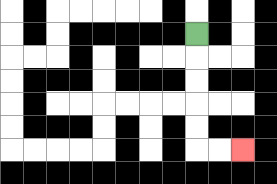{'start': '[8, 1]', 'end': '[10, 6]', 'path_directions': 'D,D,D,D,D,R,R', 'path_coordinates': '[[8, 1], [8, 2], [8, 3], [8, 4], [8, 5], [8, 6], [9, 6], [10, 6]]'}